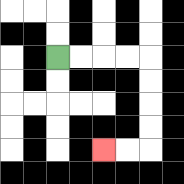{'start': '[2, 2]', 'end': '[4, 6]', 'path_directions': 'R,R,R,R,D,D,D,D,L,L', 'path_coordinates': '[[2, 2], [3, 2], [4, 2], [5, 2], [6, 2], [6, 3], [6, 4], [6, 5], [6, 6], [5, 6], [4, 6]]'}